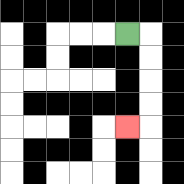{'start': '[5, 1]', 'end': '[5, 5]', 'path_directions': 'R,D,D,D,D,L', 'path_coordinates': '[[5, 1], [6, 1], [6, 2], [6, 3], [6, 4], [6, 5], [5, 5]]'}